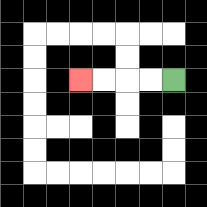{'start': '[7, 3]', 'end': '[3, 3]', 'path_directions': 'L,L,L,L', 'path_coordinates': '[[7, 3], [6, 3], [5, 3], [4, 3], [3, 3]]'}